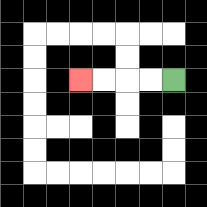{'start': '[7, 3]', 'end': '[3, 3]', 'path_directions': 'L,L,L,L', 'path_coordinates': '[[7, 3], [6, 3], [5, 3], [4, 3], [3, 3]]'}